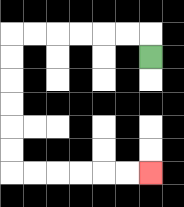{'start': '[6, 2]', 'end': '[6, 7]', 'path_directions': 'U,L,L,L,L,L,L,D,D,D,D,D,D,R,R,R,R,R,R', 'path_coordinates': '[[6, 2], [6, 1], [5, 1], [4, 1], [3, 1], [2, 1], [1, 1], [0, 1], [0, 2], [0, 3], [0, 4], [0, 5], [0, 6], [0, 7], [1, 7], [2, 7], [3, 7], [4, 7], [5, 7], [6, 7]]'}